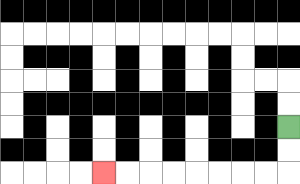{'start': '[12, 5]', 'end': '[4, 7]', 'path_directions': 'D,D,L,L,L,L,L,L,L,L', 'path_coordinates': '[[12, 5], [12, 6], [12, 7], [11, 7], [10, 7], [9, 7], [8, 7], [7, 7], [6, 7], [5, 7], [4, 7]]'}